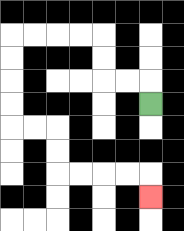{'start': '[6, 4]', 'end': '[6, 8]', 'path_directions': 'U,L,L,U,U,L,L,L,L,D,D,D,D,R,R,D,D,R,R,R,R,D', 'path_coordinates': '[[6, 4], [6, 3], [5, 3], [4, 3], [4, 2], [4, 1], [3, 1], [2, 1], [1, 1], [0, 1], [0, 2], [0, 3], [0, 4], [0, 5], [1, 5], [2, 5], [2, 6], [2, 7], [3, 7], [4, 7], [5, 7], [6, 7], [6, 8]]'}